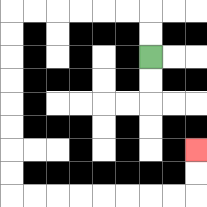{'start': '[6, 2]', 'end': '[8, 6]', 'path_directions': 'U,U,L,L,L,L,L,L,D,D,D,D,D,D,D,D,R,R,R,R,R,R,R,R,U,U', 'path_coordinates': '[[6, 2], [6, 1], [6, 0], [5, 0], [4, 0], [3, 0], [2, 0], [1, 0], [0, 0], [0, 1], [0, 2], [0, 3], [0, 4], [0, 5], [0, 6], [0, 7], [0, 8], [1, 8], [2, 8], [3, 8], [4, 8], [5, 8], [6, 8], [7, 8], [8, 8], [8, 7], [8, 6]]'}